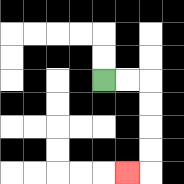{'start': '[4, 3]', 'end': '[5, 7]', 'path_directions': 'R,R,D,D,D,D,L', 'path_coordinates': '[[4, 3], [5, 3], [6, 3], [6, 4], [6, 5], [6, 6], [6, 7], [5, 7]]'}